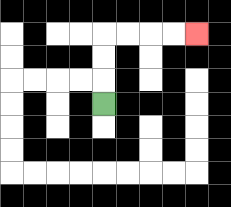{'start': '[4, 4]', 'end': '[8, 1]', 'path_directions': 'U,U,U,R,R,R,R', 'path_coordinates': '[[4, 4], [4, 3], [4, 2], [4, 1], [5, 1], [6, 1], [7, 1], [8, 1]]'}